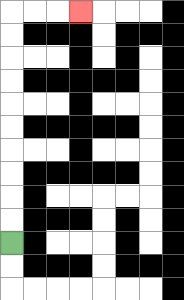{'start': '[0, 10]', 'end': '[3, 0]', 'path_directions': 'U,U,U,U,U,U,U,U,U,U,R,R,R', 'path_coordinates': '[[0, 10], [0, 9], [0, 8], [0, 7], [0, 6], [0, 5], [0, 4], [0, 3], [0, 2], [0, 1], [0, 0], [1, 0], [2, 0], [3, 0]]'}